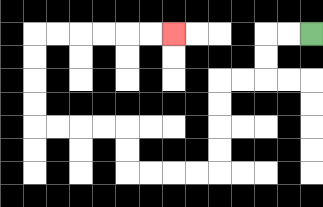{'start': '[13, 1]', 'end': '[7, 1]', 'path_directions': 'L,L,D,D,L,L,D,D,D,D,L,L,L,L,U,U,L,L,L,L,U,U,U,U,R,R,R,R,R,R', 'path_coordinates': '[[13, 1], [12, 1], [11, 1], [11, 2], [11, 3], [10, 3], [9, 3], [9, 4], [9, 5], [9, 6], [9, 7], [8, 7], [7, 7], [6, 7], [5, 7], [5, 6], [5, 5], [4, 5], [3, 5], [2, 5], [1, 5], [1, 4], [1, 3], [1, 2], [1, 1], [2, 1], [3, 1], [4, 1], [5, 1], [6, 1], [7, 1]]'}